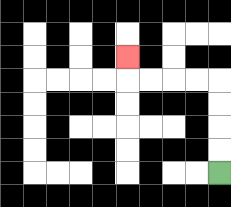{'start': '[9, 7]', 'end': '[5, 2]', 'path_directions': 'U,U,U,U,L,L,L,L,U', 'path_coordinates': '[[9, 7], [9, 6], [9, 5], [9, 4], [9, 3], [8, 3], [7, 3], [6, 3], [5, 3], [5, 2]]'}